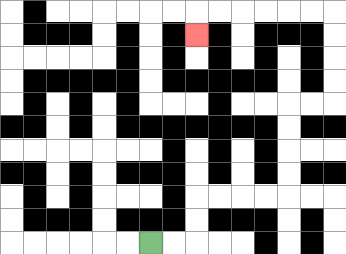{'start': '[6, 10]', 'end': '[8, 1]', 'path_directions': 'R,R,U,U,R,R,R,R,U,U,U,U,R,R,U,U,U,U,L,L,L,L,L,L,D', 'path_coordinates': '[[6, 10], [7, 10], [8, 10], [8, 9], [8, 8], [9, 8], [10, 8], [11, 8], [12, 8], [12, 7], [12, 6], [12, 5], [12, 4], [13, 4], [14, 4], [14, 3], [14, 2], [14, 1], [14, 0], [13, 0], [12, 0], [11, 0], [10, 0], [9, 0], [8, 0], [8, 1]]'}